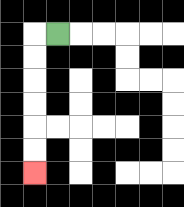{'start': '[2, 1]', 'end': '[1, 7]', 'path_directions': 'L,D,D,D,D,D,D', 'path_coordinates': '[[2, 1], [1, 1], [1, 2], [1, 3], [1, 4], [1, 5], [1, 6], [1, 7]]'}